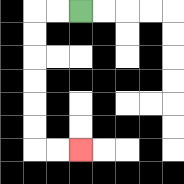{'start': '[3, 0]', 'end': '[3, 6]', 'path_directions': 'L,L,D,D,D,D,D,D,R,R', 'path_coordinates': '[[3, 0], [2, 0], [1, 0], [1, 1], [1, 2], [1, 3], [1, 4], [1, 5], [1, 6], [2, 6], [3, 6]]'}